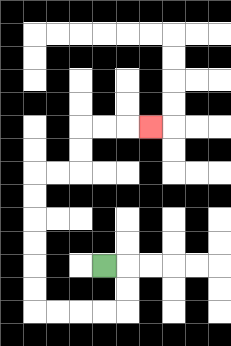{'start': '[4, 11]', 'end': '[6, 5]', 'path_directions': 'R,D,D,L,L,L,L,U,U,U,U,U,U,R,R,U,U,R,R,R', 'path_coordinates': '[[4, 11], [5, 11], [5, 12], [5, 13], [4, 13], [3, 13], [2, 13], [1, 13], [1, 12], [1, 11], [1, 10], [1, 9], [1, 8], [1, 7], [2, 7], [3, 7], [3, 6], [3, 5], [4, 5], [5, 5], [6, 5]]'}